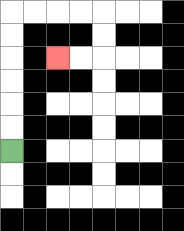{'start': '[0, 6]', 'end': '[2, 2]', 'path_directions': 'U,U,U,U,U,U,R,R,R,R,D,D,L,L', 'path_coordinates': '[[0, 6], [0, 5], [0, 4], [0, 3], [0, 2], [0, 1], [0, 0], [1, 0], [2, 0], [3, 0], [4, 0], [4, 1], [4, 2], [3, 2], [2, 2]]'}